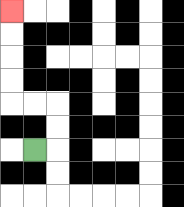{'start': '[1, 6]', 'end': '[0, 0]', 'path_directions': 'R,U,U,L,L,U,U,U,U', 'path_coordinates': '[[1, 6], [2, 6], [2, 5], [2, 4], [1, 4], [0, 4], [0, 3], [0, 2], [0, 1], [0, 0]]'}